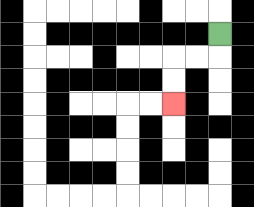{'start': '[9, 1]', 'end': '[7, 4]', 'path_directions': 'D,L,L,D,D', 'path_coordinates': '[[9, 1], [9, 2], [8, 2], [7, 2], [7, 3], [7, 4]]'}